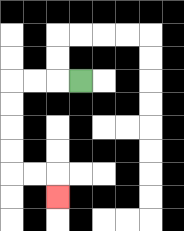{'start': '[3, 3]', 'end': '[2, 8]', 'path_directions': 'L,L,L,D,D,D,D,R,R,D', 'path_coordinates': '[[3, 3], [2, 3], [1, 3], [0, 3], [0, 4], [0, 5], [0, 6], [0, 7], [1, 7], [2, 7], [2, 8]]'}